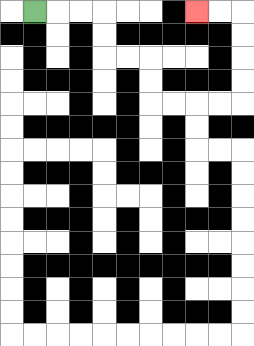{'start': '[1, 0]', 'end': '[8, 0]', 'path_directions': 'R,R,R,D,D,R,R,D,D,R,R,R,R,U,U,U,U,L,L', 'path_coordinates': '[[1, 0], [2, 0], [3, 0], [4, 0], [4, 1], [4, 2], [5, 2], [6, 2], [6, 3], [6, 4], [7, 4], [8, 4], [9, 4], [10, 4], [10, 3], [10, 2], [10, 1], [10, 0], [9, 0], [8, 0]]'}